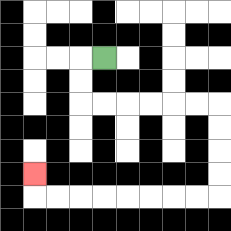{'start': '[4, 2]', 'end': '[1, 7]', 'path_directions': 'L,D,D,R,R,R,R,R,R,D,D,D,D,L,L,L,L,L,L,L,L,U', 'path_coordinates': '[[4, 2], [3, 2], [3, 3], [3, 4], [4, 4], [5, 4], [6, 4], [7, 4], [8, 4], [9, 4], [9, 5], [9, 6], [9, 7], [9, 8], [8, 8], [7, 8], [6, 8], [5, 8], [4, 8], [3, 8], [2, 8], [1, 8], [1, 7]]'}